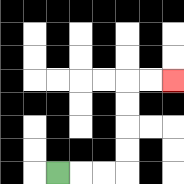{'start': '[2, 7]', 'end': '[7, 3]', 'path_directions': 'R,R,R,U,U,U,U,R,R', 'path_coordinates': '[[2, 7], [3, 7], [4, 7], [5, 7], [5, 6], [5, 5], [5, 4], [5, 3], [6, 3], [7, 3]]'}